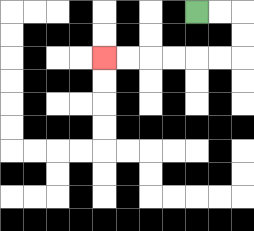{'start': '[8, 0]', 'end': '[4, 2]', 'path_directions': 'R,R,D,D,L,L,L,L,L,L', 'path_coordinates': '[[8, 0], [9, 0], [10, 0], [10, 1], [10, 2], [9, 2], [8, 2], [7, 2], [6, 2], [5, 2], [4, 2]]'}